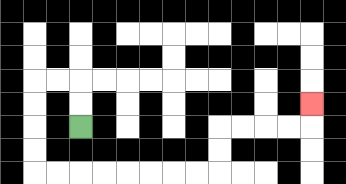{'start': '[3, 5]', 'end': '[13, 4]', 'path_directions': 'U,U,L,L,D,D,D,D,R,R,R,R,R,R,R,R,U,U,R,R,R,R,U', 'path_coordinates': '[[3, 5], [3, 4], [3, 3], [2, 3], [1, 3], [1, 4], [1, 5], [1, 6], [1, 7], [2, 7], [3, 7], [4, 7], [5, 7], [6, 7], [7, 7], [8, 7], [9, 7], [9, 6], [9, 5], [10, 5], [11, 5], [12, 5], [13, 5], [13, 4]]'}